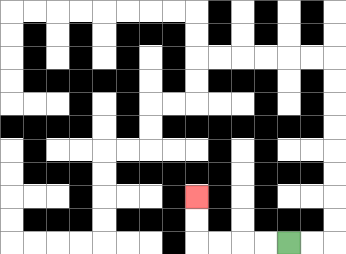{'start': '[12, 10]', 'end': '[8, 8]', 'path_directions': 'L,L,L,L,U,U', 'path_coordinates': '[[12, 10], [11, 10], [10, 10], [9, 10], [8, 10], [8, 9], [8, 8]]'}